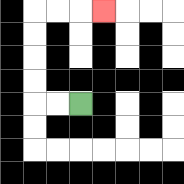{'start': '[3, 4]', 'end': '[4, 0]', 'path_directions': 'L,L,U,U,U,U,R,R,R', 'path_coordinates': '[[3, 4], [2, 4], [1, 4], [1, 3], [1, 2], [1, 1], [1, 0], [2, 0], [3, 0], [4, 0]]'}